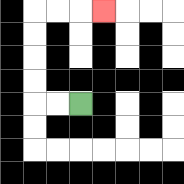{'start': '[3, 4]', 'end': '[4, 0]', 'path_directions': 'L,L,U,U,U,U,R,R,R', 'path_coordinates': '[[3, 4], [2, 4], [1, 4], [1, 3], [1, 2], [1, 1], [1, 0], [2, 0], [3, 0], [4, 0]]'}